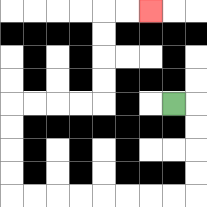{'start': '[7, 4]', 'end': '[6, 0]', 'path_directions': 'R,D,D,D,D,L,L,L,L,L,L,L,L,U,U,U,U,R,R,R,R,U,U,U,U,R,R', 'path_coordinates': '[[7, 4], [8, 4], [8, 5], [8, 6], [8, 7], [8, 8], [7, 8], [6, 8], [5, 8], [4, 8], [3, 8], [2, 8], [1, 8], [0, 8], [0, 7], [0, 6], [0, 5], [0, 4], [1, 4], [2, 4], [3, 4], [4, 4], [4, 3], [4, 2], [4, 1], [4, 0], [5, 0], [6, 0]]'}